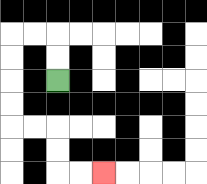{'start': '[2, 3]', 'end': '[4, 7]', 'path_directions': 'U,U,L,L,D,D,D,D,R,R,D,D,R,R', 'path_coordinates': '[[2, 3], [2, 2], [2, 1], [1, 1], [0, 1], [0, 2], [0, 3], [0, 4], [0, 5], [1, 5], [2, 5], [2, 6], [2, 7], [3, 7], [4, 7]]'}